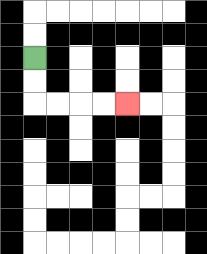{'start': '[1, 2]', 'end': '[5, 4]', 'path_directions': 'D,D,R,R,R,R', 'path_coordinates': '[[1, 2], [1, 3], [1, 4], [2, 4], [3, 4], [4, 4], [5, 4]]'}